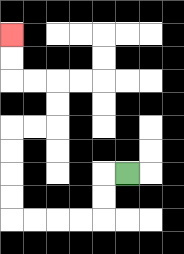{'start': '[5, 7]', 'end': '[0, 1]', 'path_directions': 'L,D,D,L,L,L,L,U,U,U,U,R,R,U,U,L,L,U,U', 'path_coordinates': '[[5, 7], [4, 7], [4, 8], [4, 9], [3, 9], [2, 9], [1, 9], [0, 9], [0, 8], [0, 7], [0, 6], [0, 5], [1, 5], [2, 5], [2, 4], [2, 3], [1, 3], [0, 3], [0, 2], [0, 1]]'}